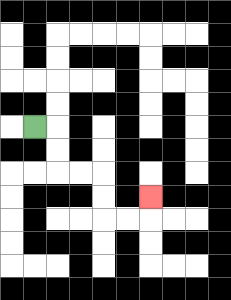{'start': '[1, 5]', 'end': '[6, 8]', 'path_directions': 'R,D,D,R,R,D,D,R,R,U', 'path_coordinates': '[[1, 5], [2, 5], [2, 6], [2, 7], [3, 7], [4, 7], [4, 8], [4, 9], [5, 9], [6, 9], [6, 8]]'}